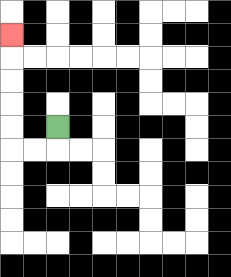{'start': '[2, 5]', 'end': '[0, 1]', 'path_directions': 'D,L,L,U,U,U,U,U', 'path_coordinates': '[[2, 5], [2, 6], [1, 6], [0, 6], [0, 5], [0, 4], [0, 3], [0, 2], [0, 1]]'}